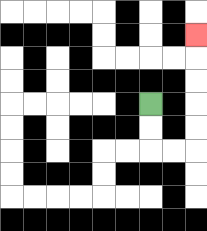{'start': '[6, 4]', 'end': '[8, 1]', 'path_directions': 'D,D,R,R,U,U,U,U,U', 'path_coordinates': '[[6, 4], [6, 5], [6, 6], [7, 6], [8, 6], [8, 5], [8, 4], [8, 3], [8, 2], [8, 1]]'}